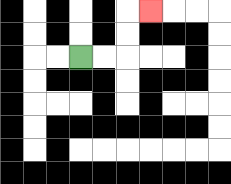{'start': '[3, 2]', 'end': '[6, 0]', 'path_directions': 'R,R,U,U,R', 'path_coordinates': '[[3, 2], [4, 2], [5, 2], [5, 1], [5, 0], [6, 0]]'}